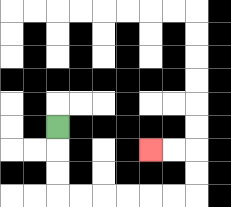{'start': '[2, 5]', 'end': '[6, 6]', 'path_directions': 'D,D,D,R,R,R,R,R,R,U,U,L,L', 'path_coordinates': '[[2, 5], [2, 6], [2, 7], [2, 8], [3, 8], [4, 8], [5, 8], [6, 8], [7, 8], [8, 8], [8, 7], [8, 6], [7, 6], [6, 6]]'}